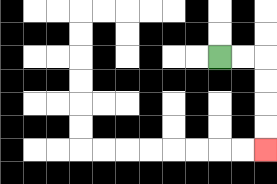{'start': '[9, 2]', 'end': '[11, 6]', 'path_directions': 'R,R,D,D,D,D', 'path_coordinates': '[[9, 2], [10, 2], [11, 2], [11, 3], [11, 4], [11, 5], [11, 6]]'}